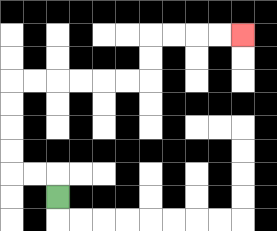{'start': '[2, 8]', 'end': '[10, 1]', 'path_directions': 'U,L,L,U,U,U,U,R,R,R,R,R,R,U,U,R,R,R,R', 'path_coordinates': '[[2, 8], [2, 7], [1, 7], [0, 7], [0, 6], [0, 5], [0, 4], [0, 3], [1, 3], [2, 3], [3, 3], [4, 3], [5, 3], [6, 3], [6, 2], [6, 1], [7, 1], [8, 1], [9, 1], [10, 1]]'}